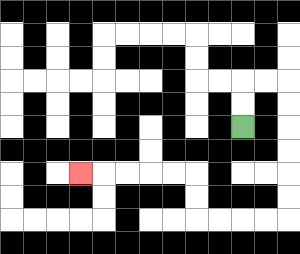{'start': '[10, 5]', 'end': '[3, 7]', 'path_directions': 'U,U,R,R,D,D,D,D,D,D,L,L,L,L,U,U,L,L,L,L,L', 'path_coordinates': '[[10, 5], [10, 4], [10, 3], [11, 3], [12, 3], [12, 4], [12, 5], [12, 6], [12, 7], [12, 8], [12, 9], [11, 9], [10, 9], [9, 9], [8, 9], [8, 8], [8, 7], [7, 7], [6, 7], [5, 7], [4, 7], [3, 7]]'}